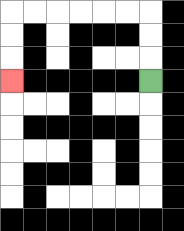{'start': '[6, 3]', 'end': '[0, 3]', 'path_directions': 'U,U,U,L,L,L,L,L,L,D,D,D', 'path_coordinates': '[[6, 3], [6, 2], [6, 1], [6, 0], [5, 0], [4, 0], [3, 0], [2, 0], [1, 0], [0, 0], [0, 1], [0, 2], [0, 3]]'}